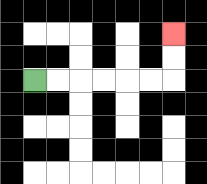{'start': '[1, 3]', 'end': '[7, 1]', 'path_directions': 'R,R,R,R,R,R,U,U', 'path_coordinates': '[[1, 3], [2, 3], [3, 3], [4, 3], [5, 3], [6, 3], [7, 3], [7, 2], [7, 1]]'}